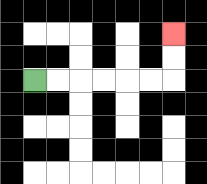{'start': '[1, 3]', 'end': '[7, 1]', 'path_directions': 'R,R,R,R,R,R,U,U', 'path_coordinates': '[[1, 3], [2, 3], [3, 3], [4, 3], [5, 3], [6, 3], [7, 3], [7, 2], [7, 1]]'}